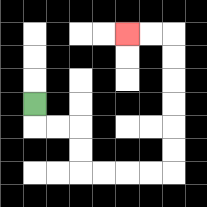{'start': '[1, 4]', 'end': '[5, 1]', 'path_directions': 'D,R,R,D,D,R,R,R,R,U,U,U,U,U,U,L,L', 'path_coordinates': '[[1, 4], [1, 5], [2, 5], [3, 5], [3, 6], [3, 7], [4, 7], [5, 7], [6, 7], [7, 7], [7, 6], [7, 5], [7, 4], [7, 3], [7, 2], [7, 1], [6, 1], [5, 1]]'}